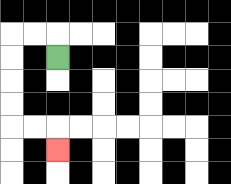{'start': '[2, 2]', 'end': '[2, 6]', 'path_directions': 'U,L,L,D,D,D,D,R,R,D', 'path_coordinates': '[[2, 2], [2, 1], [1, 1], [0, 1], [0, 2], [0, 3], [0, 4], [0, 5], [1, 5], [2, 5], [2, 6]]'}